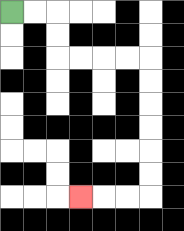{'start': '[0, 0]', 'end': '[3, 8]', 'path_directions': 'R,R,D,D,R,R,R,R,D,D,D,D,D,D,L,L,L', 'path_coordinates': '[[0, 0], [1, 0], [2, 0], [2, 1], [2, 2], [3, 2], [4, 2], [5, 2], [6, 2], [6, 3], [6, 4], [6, 5], [6, 6], [6, 7], [6, 8], [5, 8], [4, 8], [3, 8]]'}